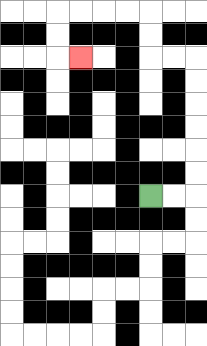{'start': '[6, 8]', 'end': '[3, 2]', 'path_directions': 'R,R,U,U,U,U,U,U,L,L,U,U,L,L,L,L,D,D,R', 'path_coordinates': '[[6, 8], [7, 8], [8, 8], [8, 7], [8, 6], [8, 5], [8, 4], [8, 3], [8, 2], [7, 2], [6, 2], [6, 1], [6, 0], [5, 0], [4, 0], [3, 0], [2, 0], [2, 1], [2, 2], [3, 2]]'}